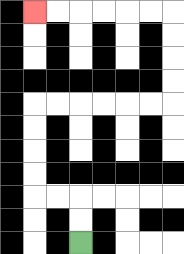{'start': '[3, 10]', 'end': '[1, 0]', 'path_directions': 'U,U,L,L,U,U,U,U,R,R,R,R,R,R,U,U,U,U,L,L,L,L,L,L', 'path_coordinates': '[[3, 10], [3, 9], [3, 8], [2, 8], [1, 8], [1, 7], [1, 6], [1, 5], [1, 4], [2, 4], [3, 4], [4, 4], [5, 4], [6, 4], [7, 4], [7, 3], [7, 2], [7, 1], [7, 0], [6, 0], [5, 0], [4, 0], [3, 0], [2, 0], [1, 0]]'}